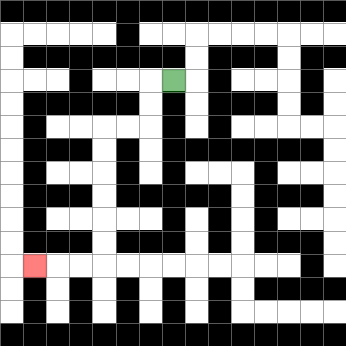{'start': '[7, 3]', 'end': '[1, 11]', 'path_directions': 'L,D,D,L,L,D,D,D,D,D,D,L,L,L', 'path_coordinates': '[[7, 3], [6, 3], [6, 4], [6, 5], [5, 5], [4, 5], [4, 6], [4, 7], [4, 8], [4, 9], [4, 10], [4, 11], [3, 11], [2, 11], [1, 11]]'}